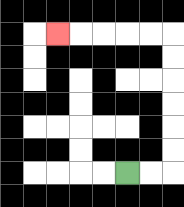{'start': '[5, 7]', 'end': '[2, 1]', 'path_directions': 'R,R,U,U,U,U,U,U,L,L,L,L,L', 'path_coordinates': '[[5, 7], [6, 7], [7, 7], [7, 6], [7, 5], [7, 4], [7, 3], [7, 2], [7, 1], [6, 1], [5, 1], [4, 1], [3, 1], [2, 1]]'}